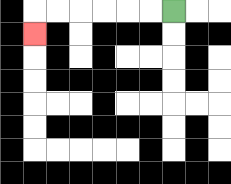{'start': '[7, 0]', 'end': '[1, 1]', 'path_directions': 'L,L,L,L,L,L,D', 'path_coordinates': '[[7, 0], [6, 0], [5, 0], [4, 0], [3, 0], [2, 0], [1, 0], [1, 1]]'}